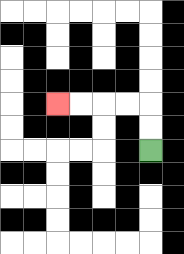{'start': '[6, 6]', 'end': '[2, 4]', 'path_directions': 'U,U,L,L,L,L', 'path_coordinates': '[[6, 6], [6, 5], [6, 4], [5, 4], [4, 4], [3, 4], [2, 4]]'}